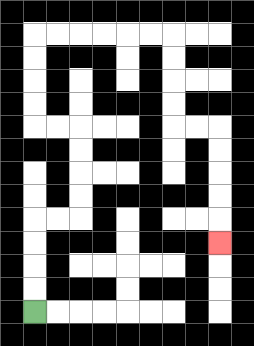{'start': '[1, 13]', 'end': '[9, 10]', 'path_directions': 'U,U,U,U,R,R,U,U,U,U,L,L,U,U,U,U,R,R,R,R,R,R,D,D,D,D,R,R,D,D,D,D,D', 'path_coordinates': '[[1, 13], [1, 12], [1, 11], [1, 10], [1, 9], [2, 9], [3, 9], [3, 8], [3, 7], [3, 6], [3, 5], [2, 5], [1, 5], [1, 4], [1, 3], [1, 2], [1, 1], [2, 1], [3, 1], [4, 1], [5, 1], [6, 1], [7, 1], [7, 2], [7, 3], [7, 4], [7, 5], [8, 5], [9, 5], [9, 6], [9, 7], [9, 8], [9, 9], [9, 10]]'}